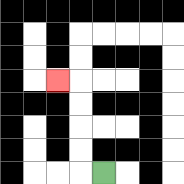{'start': '[4, 7]', 'end': '[2, 3]', 'path_directions': 'L,U,U,U,U,L', 'path_coordinates': '[[4, 7], [3, 7], [3, 6], [3, 5], [3, 4], [3, 3], [2, 3]]'}